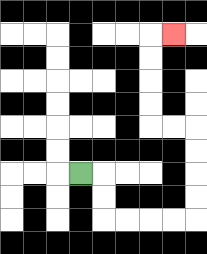{'start': '[3, 7]', 'end': '[7, 1]', 'path_directions': 'R,D,D,R,R,R,R,U,U,U,U,L,L,U,U,U,U,R', 'path_coordinates': '[[3, 7], [4, 7], [4, 8], [4, 9], [5, 9], [6, 9], [7, 9], [8, 9], [8, 8], [8, 7], [8, 6], [8, 5], [7, 5], [6, 5], [6, 4], [6, 3], [6, 2], [6, 1], [7, 1]]'}